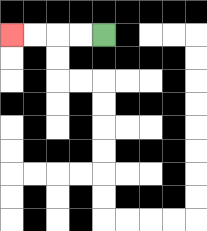{'start': '[4, 1]', 'end': '[0, 1]', 'path_directions': 'L,L,L,L', 'path_coordinates': '[[4, 1], [3, 1], [2, 1], [1, 1], [0, 1]]'}